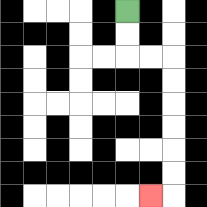{'start': '[5, 0]', 'end': '[6, 8]', 'path_directions': 'D,D,R,R,D,D,D,D,D,D,L', 'path_coordinates': '[[5, 0], [5, 1], [5, 2], [6, 2], [7, 2], [7, 3], [7, 4], [7, 5], [7, 6], [7, 7], [7, 8], [6, 8]]'}